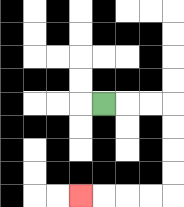{'start': '[4, 4]', 'end': '[3, 8]', 'path_directions': 'R,R,R,D,D,D,D,L,L,L,L', 'path_coordinates': '[[4, 4], [5, 4], [6, 4], [7, 4], [7, 5], [7, 6], [7, 7], [7, 8], [6, 8], [5, 8], [4, 8], [3, 8]]'}